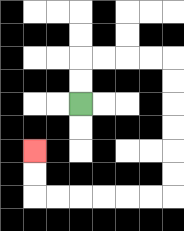{'start': '[3, 4]', 'end': '[1, 6]', 'path_directions': 'U,U,R,R,R,R,D,D,D,D,D,D,L,L,L,L,L,L,U,U', 'path_coordinates': '[[3, 4], [3, 3], [3, 2], [4, 2], [5, 2], [6, 2], [7, 2], [7, 3], [7, 4], [7, 5], [7, 6], [7, 7], [7, 8], [6, 8], [5, 8], [4, 8], [3, 8], [2, 8], [1, 8], [1, 7], [1, 6]]'}